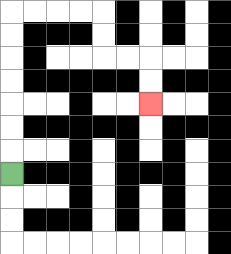{'start': '[0, 7]', 'end': '[6, 4]', 'path_directions': 'U,U,U,U,U,U,U,R,R,R,R,D,D,R,R,D,D', 'path_coordinates': '[[0, 7], [0, 6], [0, 5], [0, 4], [0, 3], [0, 2], [0, 1], [0, 0], [1, 0], [2, 0], [3, 0], [4, 0], [4, 1], [4, 2], [5, 2], [6, 2], [6, 3], [6, 4]]'}